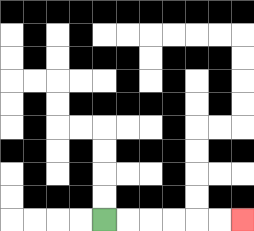{'start': '[4, 9]', 'end': '[10, 9]', 'path_directions': 'R,R,R,R,R,R', 'path_coordinates': '[[4, 9], [5, 9], [6, 9], [7, 9], [8, 9], [9, 9], [10, 9]]'}